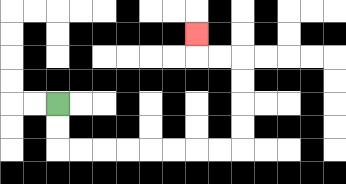{'start': '[2, 4]', 'end': '[8, 1]', 'path_directions': 'D,D,R,R,R,R,R,R,R,R,U,U,U,U,L,L,U', 'path_coordinates': '[[2, 4], [2, 5], [2, 6], [3, 6], [4, 6], [5, 6], [6, 6], [7, 6], [8, 6], [9, 6], [10, 6], [10, 5], [10, 4], [10, 3], [10, 2], [9, 2], [8, 2], [8, 1]]'}